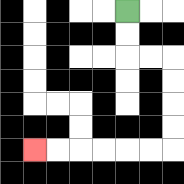{'start': '[5, 0]', 'end': '[1, 6]', 'path_directions': 'D,D,R,R,D,D,D,D,L,L,L,L,L,L', 'path_coordinates': '[[5, 0], [5, 1], [5, 2], [6, 2], [7, 2], [7, 3], [7, 4], [7, 5], [7, 6], [6, 6], [5, 6], [4, 6], [3, 6], [2, 6], [1, 6]]'}